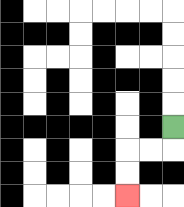{'start': '[7, 5]', 'end': '[5, 8]', 'path_directions': 'D,L,L,D,D', 'path_coordinates': '[[7, 5], [7, 6], [6, 6], [5, 6], [5, 7], [5, 8]]'}